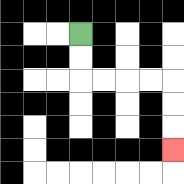{'start': '[3, 1]', 'end': '[7, 6]', 'path_directions': 'D,D,R,R,R,R,D,D,D', 'path_coordinates': '[[3, 1], [3, 2], [3, 3], [4, 3], [5, 3], [6, 3], [7, 3], [7, 4], [7, 5], [7, 6]]'}